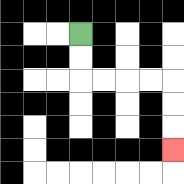{'start': '[3, 1]', 'end': '[7, 6]', 'path_directions': 'D,D,R,R,R,R,D,D,D', 'path_coordinates': '[[3, 1], [3, 2], [3, 3], [4, 3], [5, 3], [6, 3], [7, 3], [7, 4], [7, 5], [7, 6]]'}